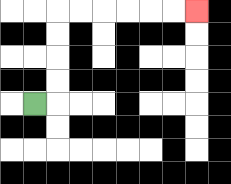{'start': '[1, 4]', 'end': '[8, 0]', 'path_directions': 'R,U,U,U,U,R,R,R,R,R,R', 'path_coordinates': '[[1, 4], [2, 4], [2, 3], [2, 2], [2, 1], [2, 0], [3, 0], [4, 0], [5, 0], [6, 0], [7, 0], [8, 0]]'}